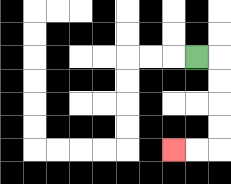{'start': '[8, 2]', 'end': '[7, 6]', 'path_directions': 'R,D,D,D,D,L,L', 'path_coordinates': '[[8, 2], [9, 2], [9, 3], [9, 4], [9, 5], [9, 6], [8, 6], [7, 6]]'}